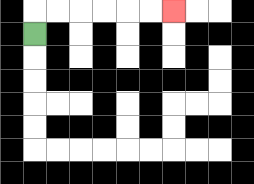{'start': '[1, 1]', 'end': '[7, 0]', 'path_directions': 'U,R,R,R,R,R,R', 'path_coordinates': '[[1, 1], [1, 0], [2, 0], [3, 0], [4, 0], [5, 0], [6, 0], [7, 0]]'}